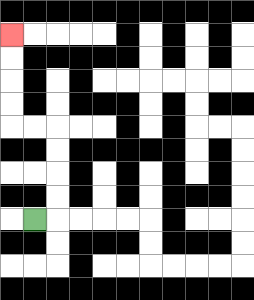{'start': '[1, 9]', 'end': '[0, 1]', 'path_directions': 'R,U,U,U,U,L,L,U,U,U,U', 'path_coordinates': '[[1, 9], [2, 9], [2, 8], [2, 7], [2, 6], [2, 5], [1, 5], [0, 5], [0, 4], [0, 3], [0, 2], [0, 1]]'}